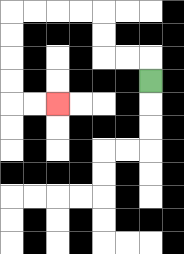{'start': '[6, 3]', 'end': '[2, 4]', 'path_directions': 'U,L,L,U,U,L,L,L,L,D,D,D,D,R,R', 'path_coordinates': '[[6, 3], [6, 2], [5, 2], [4, 2], [4, 1], [4, 0], [3, 0], [2, 0], [1, 0], [0, 0], [0, 1], [0, 2], [0, 3], [0, 4], [1, 4], [2, 4]]'}